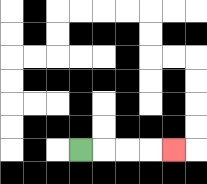{'start': '[3, 6]', 'end': '[7, 6]', 'path_directions': 'R,R,R,R', 'path_coordinates': '[[3, 6], [4, 6], [5, 6], [6, 6], [7, 6]]'}